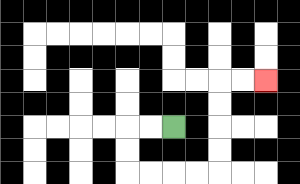{'start': '[7, 5]', 'end': '[11, 3]', 'path_directions': 'L,L,D,D,R,R,R,R,U,U,U,U,R,R', 'path_coordinates': '[[7, 5], [6, 5], [5, 5], [5, 6], [5, 7], [6, 7], [7, 7], [8, 7], [9, 7], [9, 6], [9, 5], [9, 4], [9, 3], [10, 3], [11, 3]]'}